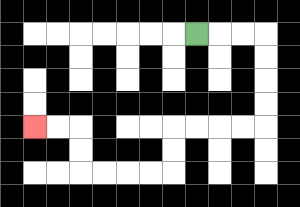{'start': '[8, 1]', 'end': '[1, 5]', 'path_directions': 'R,R,R,D,D,D,D,L,L,L,L,D,D,L,L,L,L,U,U,L,L', 'path_coordinates': '[[8, 1], [9, 1], [10, 1], [11, 1], [11, 2], [11, 3], [11, 4], [11, 5], [10, 5], [9, 5], [8, 5], [7, 5], [7, 6], [7, 7], [6, 7], [5, 7], [4, 7], [3, 7], [3, 6], [3, 5], [2, 5], [1, 5]]'}